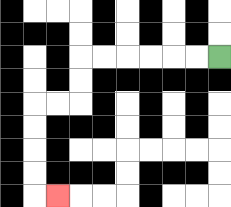{'start': '[9, 2]', 'end': '[2, 8]', 'path_directions': 'L,L,L,L,L,L,D,D,L,L,D,D,D,D,R', 'path_coordinates': '[[9, 2], [8, 2], [7, 2], [6, 2], [5, 2], [4, 2], [3, 2], [3, 3], [3, 4], [2, 4], [1, 4], [1, 5], [1, 6], [1, 7], [1, 8], [2, 8]]'}